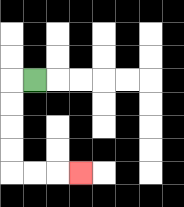{'start': '[1, 3]', 'end': '[3, 7]', 'path_directions': 'L,D,D,D,D,R,R,R', 'path_coordinates': '[[1, 3], [0, 3], [0, 4], [0, 5], [0, 6], [0, 7], [1, 7], [2, 7], [3, 7]]'}